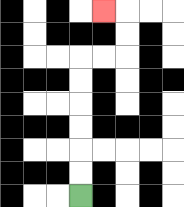{'start': '[3, 8]', 'end': '[4, 0]', 'path_directions': 'U,U,U,U,U,U,R,R,U,U,L', 'path_coordinates': '[[3, 8], [3, 7], [3, 6], [3, 5], [3, 4], [3, 3], [3, 2], [4, 2], [5, 2], [5, 1], [5, 0], [4, 0]]'}